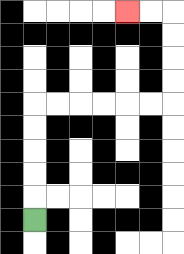{'start': '[1, 9]', 'end': '[5, 0]', 'path_directions': 'U,U,U,U,U,R,R,R,R,R,R,U,U,U,U,L,L', 'path_coordinates': '[[1, 9], [1, 8], [1, 7], [1, 6], [1, 5], [1, 4], [2, 4], [3, 4], [4, 4], [5, 4], [6, 4], [7, 4], [7, 3], [7, 2], [7, 1], [7, 0], [6, 0], [5, 0]]'}